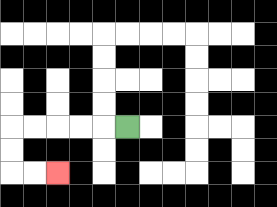{'start': '[5, 5]', 'end': '[2, 7]', 'path_directions': 'L,L,L,L,L,D,D,R,R', 'path_coordinates': '[[5, 5], [4, 5], [3, 5], [2, 5], [1, 5], [0, 5], [0, 6], [0, 7], [1, 7], [2, 7]]'}